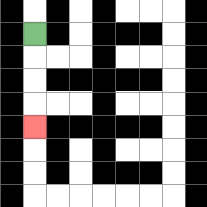{'start': '[1, 1]', 'end': '[1, 5]', 'path_directions': 'D,D,D,D', 'path_coordinates': '[[1, 1], [1, 2], [1, 3], [1, 4], [1, 5]]'}